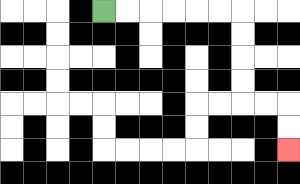{'start': '[4, 0]', 'end': '[12, 6]', 'path_directions': 'R,R,R,R,R,R,D,D,D,D,R,R,D,D', 'path_coordinates': '[[4, 0], [5, 0], [6, 0], [7, 0], [8, 0], [9, 0], [10, 0], [10, 1], [10, 2], [10, 3], [10, 4], [11, 4], [12, 4], [12, 5], [12, 6]]'}